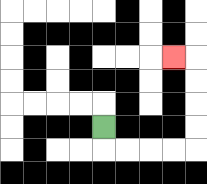{'start': '[4, 5]', 'end': '[7, 2]', 'path_directions': 'D,R,R,R,R,U,U,U,U,L', 'path_coordinates': '[[4, 5], [4, 6], [5, 6], [6, 6], [7, 6], [8, 6], [8, 5], [8, 4], [8, 3], [8, 2], [7, 2]]'}